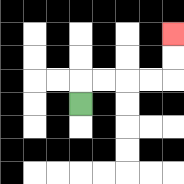{'start': '[3, 4]', 'end': '[7, 1]', 'path_directions': 'U,R,R,R,R,U,U', 'path_coordinates': '[[3, 4], [3, 3], [4, 3], [5, 3], [6, 3], [7, 3], [7, 2], [7, 1]]'}